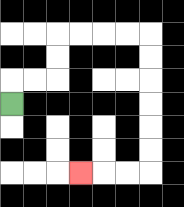{'start': '[0, 4]', 'end': '[3, 7]', 'path_directions': 'U,R,R,U,U,R,R,R,R,D,D,D,D,D,D,L,L,L', 'path_coordinates': '[[0, 4], [0, 3], [1, 3], [2, 3], [2, 2], [2, 1], [3, 1], [4, 1], [5, 1], [6, 1], [6, 2], [6, 3], [6, 4], [6, 5], [6, 6], [6, 7], [5, 7], [4, 7], [3, 7]]'}